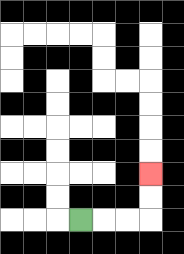{'start': '[3, 9]', 'end': '[6, 7]', 'path_directions': 'R,R,R,U,U', 'path_coordinates': '[[3, 9], [4, 9], [5, 9], [6, 9], [6, 8], [6, 7]]'}